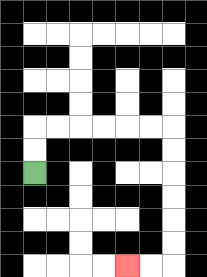{'start': '[1, 7]', 'end': '[5, 11]', 'path_directions': 'U,U,R,R,R,R,R,R,D,D,D,D,D,D,L,L', 'path_coordinates': '[[1, 7], [1, 6], [1, 5], [2, 5], [3, 5], [4, 5], [5, 5], [6, 5], [7, 5], [7, 6], [7, 7], [7, 8], [7, 9], [7, 10], [7, 11], [6, 11], [5, 11]]'}